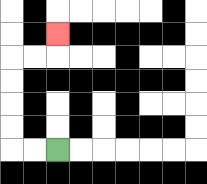{'start': '[2, 6]', 'end': '[2, 1]', 'path_directions': 'L,L,U,U,U,U,R,R,U', 'path_coordinates': '[[2, 6], [1, 6], [0, 6], [0, 5], [0, 4], [0, 3], [0, 2], [1, 2], [2, 2], [2, 1]]'}